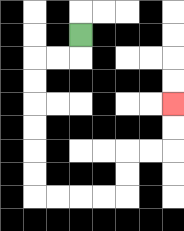{'start': '[3, 1]', 'end': '[7, 4]', 'path_directions': 'D,L,L,D,D,D,D,D,D,R,R,R,R,U,U,R,R,U,U', 'path_coordinates': '[[3, 1], [3, 2], [2, 2], [1, 2], [1, 3], [1, 4], [1, 5], [1, 6], [1, 7], [1, 8], [2, 8], [3, 8], [4, 8], [5, 8], [5, 7], [5, 6], [6, 6], [7, 6], [7, 5], [7, 4]]'}